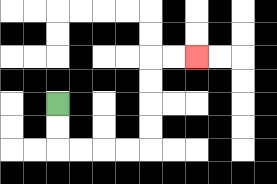{'start': '[2, 4]', 'end': '[8, 2]', 'path_directions': 'D,D,R,R,R,R,U,U,U,U,R,R', 'path_coordinates': '[[2, 4], [2, 5], [2, 6], [3, 6], [4, 6], [5, 6], [6, 6], [6, 5], [6, 4], [6, 3], [6, 2], [7, 2], [8, 2]]'}